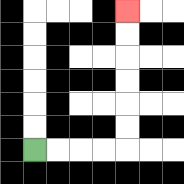{'start': '[1, 6]', 'end': '[5, 0]', 'path_directions': 'R,R,R,R,U,U,U,U,U,U', 'path_coordinates': '[[1, 6], [2, 6], [3, 6], [4, 6], [5, 6], [5, 5], [5, 4], [5, 3], [5, 2], [5, 1], [5, 0]]'}